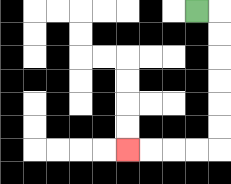{'start': '[8, 0]', 'end': '[5, 6]', 'path_directions': 'R,D,D,D,D,D,D,L,L,L,L', 'path_coordinates': '[[8, 0], [9, 0], [9, 1], [9, 2], [9, 3], [9, 4], [9, 5], [9, 6], [8, 6], [7, 6], [6, 6], [5, 6]]'}